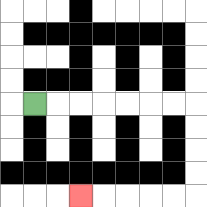{'start': '[1, 4]', 'end': '[3, 8]', 'path_directions': 'R,R,R,R,R,R,R,D,D,D,D,L,L,L,L,L', 'path_coordinates': '[[1, 4], [2, 4], [3, 4], [4, 4], [5, 4], [6, 4], [7, 4], [8, 4], [8, 5], [8, 6], [8, 7], [8, 8], [7, 8], [6, 8], [5, 8], [4, 8], [3, 8]]'}